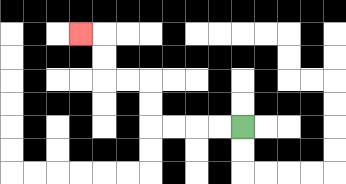{'start': '[10, 5]', 'end': '[3, 1]', 'path_directions': 'L,L,L,L,U,U,L,L,U,U,L', 'path_coordinates': '[[10, 5], [9, 5], [8, 5], [7, 5], [6, 5], [6, 4], [6, 3], [5, 3], [4, 3], [4, 2], [4, 1], [3, 1]]'}